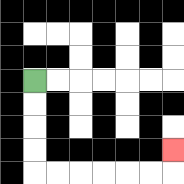{'start': '[1, 3]', 'end': '[7, 6]', 'path_directions': 'D,D,D,D,R,R,R,R,R,R,U', 'path_coordinates': '[[1, 3], [1, 4], [1, 5], [1, 6], [1, 7], [2, 7], [3, 7], [4, 7], [5, 7], [6, 7], [7, 7], [7, 6]]'}